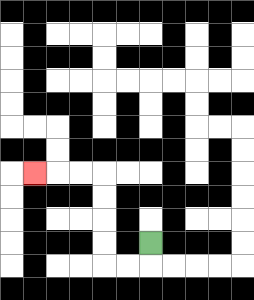{'start': '[6, 10]', 'end': '[1, 7]', 'path_directions': 'D,L,L,U,U,U,U,L,L,L', 'path_coordinates': '[[6, 10], [6, 11], [5, 11], [4, 11], [4, 10], [4, 9], [4, 8], [4, 7], [3, 7], [2, 7], [1, 7]]'}